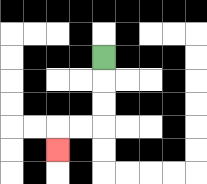{'start': '[4, 2]', 'end': '[2, 6]', 'path_directions': 'D,D,D,L,L,D', 'path_coordinates': '[[4, 2], [4, 3], [4, 4], [4, 5], [3, 5], [2, 5], [2, 6]]'}